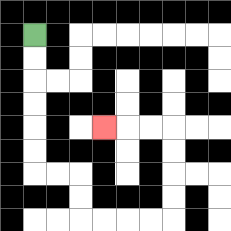{'start': '[1, 1]', 'end': '[4, 5]', 'path_directions': 'D,D,D,D,D,D,R,R,D,D,R,R,R,R,U,U,U,U,L,L,L', 'path_coordinates': '[[1, 1], [1, 2], [1, 3], [1, 4], [1, 5], [1, 6], [1, 7], [2, 7], [3, 7], [3, 8], [3, 9], [4, 9], [5, 9], [6, 9], [7, 9], [7, 8], [7, 7], [7, 6], [7, 5], [6, 5], [5, 5], [4, 5]]'}